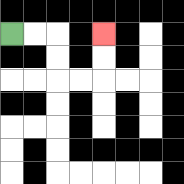{'start': '[0, 1]', 'end': '[4, 1]', 'path_directions': 'R,R,D,D,R,R,U,U', 'path_coordinates': '[[0, 1], [1, 1], [2, 1], [2, 2], [2, 3], [3, 3], [4, 3], [4, 2], [4, 1]]'}